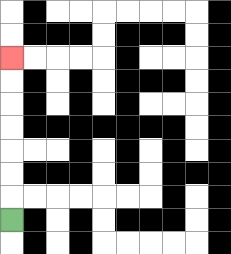{'start': '[0, 9]', 'end': '[0, 2]', 'path_directions': 'U,U,U,U,U,U,U', 'path_coordinates': '[[0, 9], [0, 8], [0, 7], [0, 6], [0, 5], [0, 4], [0, 3], [0, 2]]'}